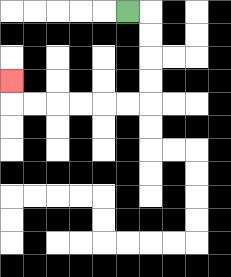{'start': '[5, 0]', 'end': '[0, 3]', 'path_directions': 'R,D,D,D,D,L,L,L,L,L,L,U', 'path_coordinates': '[[5, 0], [6, 0], [6, 1], [6, 2], [6, 3], [6, 4], [5, 4], [4, 4], [3, 4], [2, 4], [1, 4], [0, 4], [0, 3]]'}